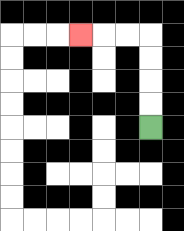{'start': '[6, 5]', 'end': '[3, 1]', 'path_directions': 'U,U,U,U,L,L,L', 'path_coordinates': '[[6, 5], [6, 4], [6, 3], [6, 2], [6, 1], [5, 1], [4, 1], [3, 1]]'}